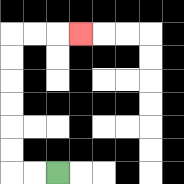{'start': '[2, 7]', 'end': '[3, 1]', 'path_directions': 'L,L,U,U,U,U,U,U,R,R,R', 'path_coordinates': '[[2, 7], [1, 7], [0, 7], [0, 6], [0, 5], [0, 4], [0, 3], [0, 2], [0, 1], [1, 1], [2, 1], [3, 1]]'}